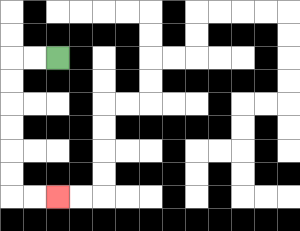{'start': '[2, 2]', 'end': '[2, 8]', 'path_directions': 'L,L,D,D,D,D,D,D,R,R', 'path_coordinates': '[[2, 2], [1, 2], [0, 2], [0, 3], [0, 4], [0, 5], [0, 6], [0, 7], [0, 8], [1, 8], [2, 8]]'}